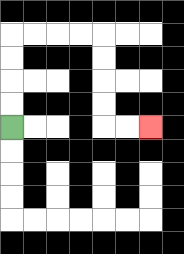{'start': '[0, 5]', 'end': '[6, 5]', 'path_directions': 'U,U,U,U,R,R,R,R,D,D,D,D,R,R', 'path_coordinates': '[[0, 5], [0, 4], [0, 3], [0, 2], [0, 1], [1, 1], [2, 1], [3, 1], [4, 1], [4, 2], [4, 3], [4, 4], [4, 5], [5, 5], [6, 5]]'}